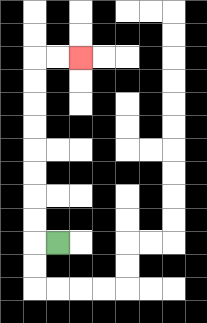{'start': '[2, 10]', 'end': '[3, 2]', 'path_directions': 'L,U,U,U,U,U,U,U,U,R,R', 'path_coordinates': '[[2, 10], [1, 10], [1, 9], [1, 8], [1, 7], [1, 6], [1, 5], [1, 4], [1, 3], [1, 2], [2, 2], [3, 2]]'}